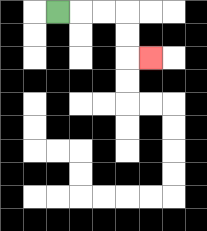{'start': '[2, 0]', 'end': '[6, 2]', 'path_directions': 'R,R,R,D,D,R', 'path_coordinates': '[[2, 0], [3, 0], [4, 0], [5, 0], [5, 1], [5, 2], [6, 2]]'}